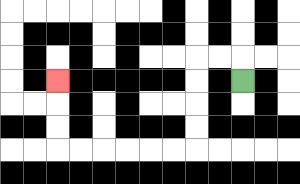{'start': '[10, 3]', 'end': '[2, 3]', 'path_directions': 'U,L,L,D,D,D,D,L,L,L,L,L,L,U,U,U', 'path_coordinates': '[[10, 3], [10, 2], [9, 2], [8, 2], [8, 3], [8, 4], [8, 5], [8, 6], [7, 6], [6, 6], [5, 6], [4, 6], [3, 6], [2, 6], [2, 5], [2, 4], [2, 3]]'}